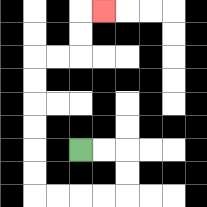{'start': '[3, 6]', 'end': '[4, 0]', 'path_directions': 'R,R,D,D,L,L,L,L,U,U,U,U,U,U,R,R,U,U,R', 'path_coordinates': '[[3, 6], [4, 6], [5, 6], [5, 7], [5, 8], [4, 8], [3, 8], [2, 8], [1, 8], [1, 7], [1, 6], [1, 5], [1, 4], [1, 3], [1, 2], [2, 2], [3, 2], [3, 1], [3, 0], [4, 0]]'}